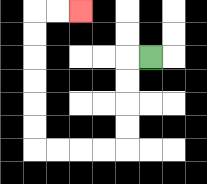{'start': '[6, 2]', 'end': '[3, 0]', 'path_directions': 'L,D,D,D,D,L,L,L,L,U,U,U,U,U,U,R,R', 'path_coordinates': '[[6, 2], [5, 2], [5, 3], [5, 4], [5, 5], [5, 6], [4, 6], [3, 6], [2, 6], [1, 6], [1, 5], [1, 4], [1, 3], [1, 2], [1, 1], [1, 0], [2, 0], [3, 0]]'}